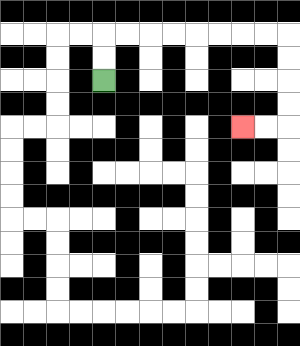{'start': '[4, 3]', 'end': '[10, 5]', 'path_directions': 'U,U,R,R,R,R,R,R,R,R,D,D,D,D,L,L', 'path_coordinates': '[[4, 3], [4, 2], [4, 1], [5, 1], [6, 1], [7, 1], [8, 1], [9, 1], [10, 1], [11, 1], [12, 1], [12, 2], [12, 3], [12, 4], [12, 5], [11, 5], [10, 5]]'}